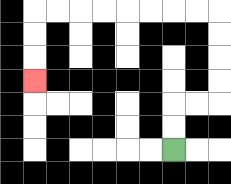{'start': '[7, 6]', 'end': '[1, 3]', 'path_directions': 'U,U,R,R,U,U,U,U,L,L,L,L,L,L,L,L,D,D,D', 'path_coordinates': '[[7, 6], [7, 5], [7, 4], [8, 4], [9, 4], [9, 3], [9, 2], [9, 1], [9, 0], [8, 0], [7, 0], [6, 0], [5, 0], [4, 0], [3, 0], [2, 0], [1, 0], [1, 1], [1, 2], [1, 3]]'}